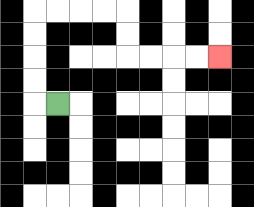{'start': '[2, 4]', 'end': '[9, 2]', 'path_directions': 'L,U,U,U,U,R,R,R,R,D,D,R,R,R,R', 'path_coordinates': '[[2, 4], [1, 4], [1, 3], [1, 2], [1, 1], [1, 0], [2, 0], [3, 0], [4, 0], [5, 0], [5, 1], [5, 2], [6, 2], [7, 2], [8, 2], [9, 2]]'}